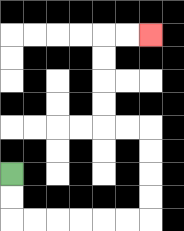{'start': '[0, 7]', 'end': '[6, 1]', 'path_directions': 'D,D,R,R,R,R,R,R,U,U,U,U,L,L,U,U,U,U,R,R', 'path_coordinates': '[[0, 7], [0, 8], [0, 9], [1, 9], [2, 9], [3, 9], [4, 9], [5, 9], [6, 9], [6, 8], [6, 7], [6, 6], [6, 5], [5, 5], [4, 5], [4, 4], [4, 3], [4, 2], [4, 1], [5, 1], [6, 1]]'}